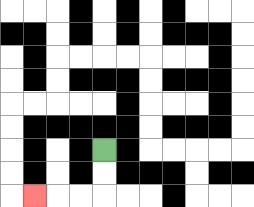{'start': '[4, 6]', 'end': '[1, 8]', 'path_directions': 'D,D,L,L,L', 'path_coordinates': '[[4, 6], [4, 7], [4, 8], [3, 8], [2, 8], [1, 8]]'}